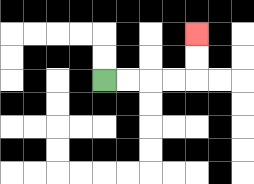{'start': '[4, 3]', 'end': '[8, 1]', 'path_directions': 'R,R,R,R,U,U', 'path_coordinates': '[[4, 3], [5, 3], [6, 3], [7, 3], [8, 3], [8, 2], [8, 1]]'}